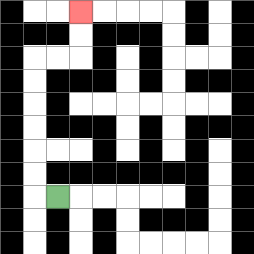{'start': '[2, 8]', 'end': '[3, 0]', 'path_directions': 'L,U,U,U,U,U,U,R,R,U,U', 'path_coordinates': '[[2, 8], [1, 8], [1, 7], [1, 6], [1, 5], [1, 4], [1, 3], [1, 2], [2, 2], [3, 2], [3, 1], [3, 0]]'}